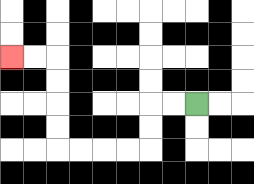{'start': '[8, 4]', 'end': '[0, 2]', 'path_directions': 'L,L,D,D,L,L,L,L,U,U,U,U,L,L', 'path_coordinates': '[[8, 4], [7, 4], [6, 4], [6, 5], [6, 6], [5, 6], [4, 6], [3, 6], [2, 6], [2, 5], [2, 4], [2, 3], [2, 2], [1, 2], [0, 2]]'}